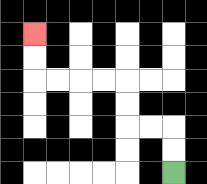{'start': '[7, 7]', 'end': '[1, 1]', 'path_directions': 'U,U,L,L,U,U,L,L,L,L,U,U', 'path_coordinates': '[[7, 7], [7, 6], [7, 5], [6, 5], [5, 5], [5, 4], [5, 3], [4, 3], [3, 3], [2, 3], [1, 3], [1, 2], [1, 1]]'}